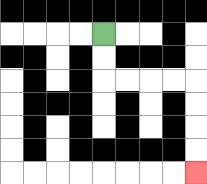{'start': '[4, 1]', 'end': '[8, 7]', 'path_directions': 'D,D,R,R,R,R,D,D,D,D', 'path_coordinates': '[[4, 1], [4, 2], [4, 3], [5, 3], [6, 3], [7, 3], [8, 3], [8, 4], [8, 5], [8, 6], [8, 7]]'}